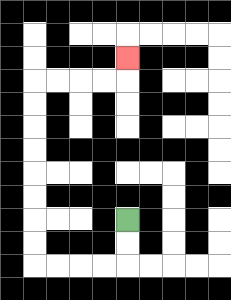{'start': '[5, 9]', 'end': '[5, 2]', 'path_directions': 'D,D,L,L,L,L,U,U,U,U,U,U,U,U,R,R,R,R,U', 'path_coordinates': '[[5, 9], [5, 10], [5, 11], [4, 11], [3, 11], [2, 11], [1, 11], [1, 10], [1, 9], [1, 8], [1, 7], [1, 6], [1, 5], [1, 4], [1, 3], [2, 3], [3, 3], [4, 3], [5, 3], [5, 2]]'}